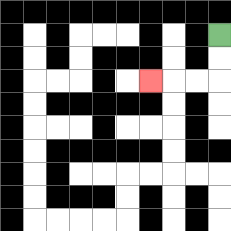{'start': '[9, 1]', 'end': '[6, 3]', 'path_directions': 'D,D,L,L,L', 'path_coordinates': '[[9, 1], [9, 2], [9, 3], [8, 3], [7, 3], [6, 3]]'}